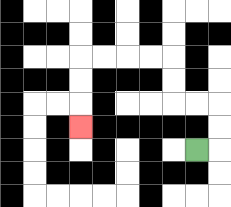{'start': '[8, 6]', 'end': '[3, 5]', 'path_directions': 'R,U,U,L,L,U,U,L,L,L,L,D,D,D', 'path_coordinates': '[[8, 6], [9, 6], [9, 5], [9, 4], [8, 4], [7, 4], [7, 3], [7, 2], [6, 2], [5, 2], [4, 2], [3, 2], [3, 3], [3, 4], [3, 5]]'}